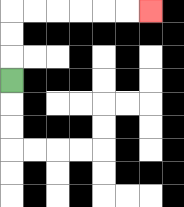{'start': '[0, 3]', 'end': '[6, 0]', 'path_directions': 'U,U,U,R,R,R,R,R,R', 'path_coordinates': '[[0, 3], [0, 2], [0, 1], [0, 0], [1, 0], [2, 0], [3, 0], [4, 0], [5, 0], [6, 0]]'}